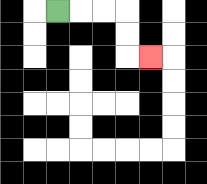{'start': '[2, 0]', 'end': '[6, 2]', 'path_directions': 'R,R,R,D,D,R', 'path_coordinates': '[[2, 0], [3, 0], [4, 0], [5, 0], [5, 1], [5, 2], [6, 2]]'}